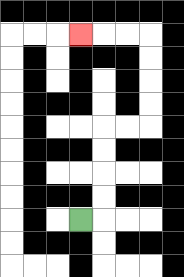{'start': '[3, 9]', 'end': '[3, 1]', 'path_directions': 'R,U,U,U,U,R,R,U,U,U,U,L,L,L', 'path_coordinates': '[[3, 9], [4, 9], [4, 8], [4, 7], [4, 6], [4, 5], [5, 5], [6, 5], [6, 4], [6, 3], [6, 2], [6, 1], [5, 1], [4, 1], [3, 1]]'}